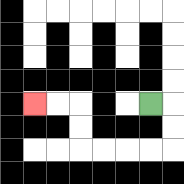{'start': '[6, 4]', 'end': '[1, 4]', 'path_directions': 'R,D,D,L,L,L,L,U,U,L,L', 'path_coordinates': '[[6, 4], [7, 4], [7, 5], [7, 6], [6, 6], [5, 6], [4, 6], [3, 6], [3, 5], [3, 4], [2, 4], [1, 4]]'}